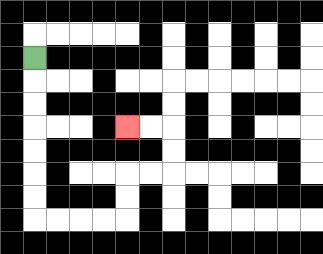{'start': '[1, 2]', 'end': '[5, 5]', 'path_directions': 'D,D,D,D,D,D,D,R,R,R,R,U,U,R,R,U,U,L,L', 'path_coordinates': '[[1, 2], [1, 3], [1, 4], [1, 5], [1, 6], [1, 7], [1, 8], [1, 9], [2, 9], [3, 9], [4, 9], [5, 9], [5, 8], [5, 7], [6, 7], [7, 7], [7, 6], [7, 5], [6, 5], [5, 5]]'}